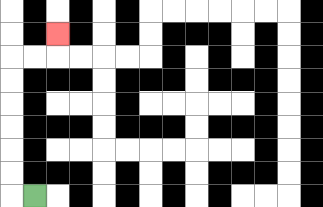{'start': '[1, 8]', 'end': '[2, 1]', 'path_directions': 'L,U,U,U,U,U,U,R,R,U', 'path_coordinates': '[[1, 8], [0, 8], [0, 7], [0, 6], [0, 5], [0, 4], [0, 3], [0, 2], [1, 2], [2, 2], [2, 1]]'}